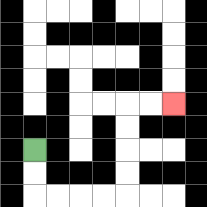{'start': '[1, 6]', 'end': '[7, 4]', 'path_directions': 'D,D,R,R,R,R,U,U,U,U,R,R', 'path_coordinates': '[[1, 6], [1, 7], [1, 8], [2, 8], [3, 8], [4, 8], [5, 8], [5, 7], [5, 6], [5, 5], [5, 4], [6, 4], [7, 4]]'}